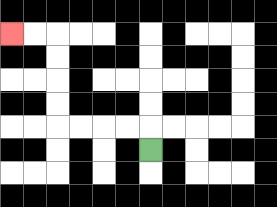{'start': '[6, 6]', 'end': '[0, 1]', 'path_directions': 'U,L,L,L,L,U,U,U,U,L,L', 'path_coordinates': '[[6, 6], [6, 5], [5, 5], [4, 5], [3, 5], [2, 5], [2, 4], [2, 3], [2, 2], [2, 1], [1, 1], [0, 1]]'}